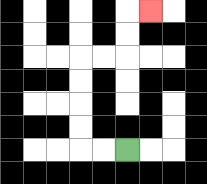{'start': '[5, 6]', 'end': '[6, 0]', 'path_directions': 'L,L,U,U,U,U,R,R,U,U,R', 'path_coordinates': '[[5, 6], [4, 6], [3, 6], [3, 5], [3, 4], [3, 3], [3, 2], [4, 2], [5, 2], [5, 1], [5, 0], [6, 0]]'}